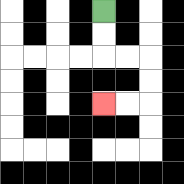{'start': '[4, 0]', 'end': '[4, 4]', 'path_directions': 'D,D,R,R,D,D,L,L', 'path_coordinates': '[[4, 0], [4, 1], [4, 2], [5, 2], [6, 2], [6, 3], [6, 4], [5, 4], [4, 4]]'}